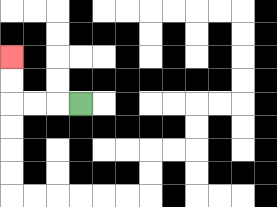{'start': '[3, 4]', 'end': '[0, 2]', 'path_directions': 'L,L,L,U,U', 'path_coordinates': '[[3, 4], [2, 4], [1, 4], [0, 4], [0, 3], [0, 2]]'}